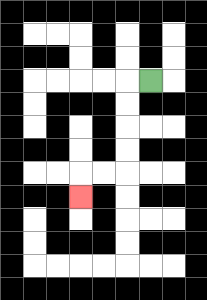{'start': '[6, 3]', 'end': '[3, 8]', 'path_directions': 'L,D,D,D,D,L,L,D', 'path_coordinates': '[[6, 3], [5, 3], [5, 4], [5, 5], [5, 6], [5, 7], [4, 7], [3, 7], [3, 8]]'}